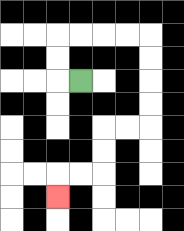{'start': '[3, 3]', 'end': '[2, 8]', 'path_directions': 'L,U,U,R,R,R,R,D,D,D,D,L,L,D,D,L,L,D', 'path_coordinates': '[[3, 3], [2, 3], [2, 2], [2, 1], [3, 1], [4, 1], [5, 1], [6, 1], [6, 2], [6, 3], [6, 4], [6, 5], [5, 5], [4, 5], [4, 6], [4, 7], [3, 7], [2, 7], [2, 8]]'}